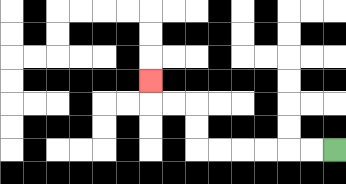{'start': '[14, 6]', 'end': '[6, 3]', 'path_directions': 'L,L,L,L,L,L,U,U,L,L,U', 'path_coordinates': '[[14, 6], [13, 6], [12, 6], [11, 6], [10, 6], [9, 6], [8, 6], [8, 5], [8, 4], [7, 4], [6, 4], [6, 3]]'}